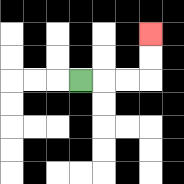{'start': '[3, 3]', 'end': '[6, 1]', 'path_directions': 'R,R,R,U,U', 'path_coordinates': '[[3, 3], [4, 3], [5, 3], [6, 3], [6, 2], [6, 1]]'}